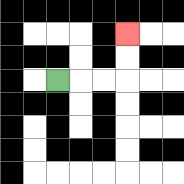{'start': '[2, 3]', 'end': '[5, 1]', 'path_directions': 'R,R,R,U,U', 'path_coordinates': '[[2, 3], [3, 3], [4, 3], [5, 3], [5, 2], [5, 1]]'}